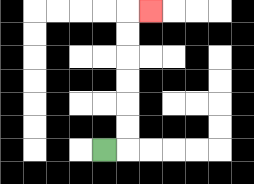{'start': '[4, 6]', 'end': '[6, 0]', 'path_directions': 'R,U,U,U,U,U,U,R', 'path_coordinates': '[[4, 6], [5, 6], [5, 5], [5, 4], [5, 3], [5, 2], [5, 1], [5, 0], [6, 0]]'}